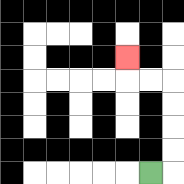{'start': '[6, 7]', 'end': '[5, 2]', 'path_directions': 'R,U,U,U,U,L,L,U', 'path_coordinates': '[[6, 7], [7, 7], [7, 6], [7, 5], [7, 4], [7, 3], [6, 3], [5, 3], [5, 2]]'}